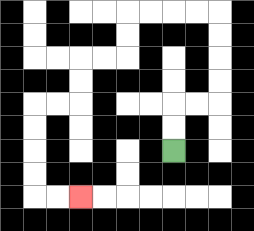{'start': '[7, 6]', 'end': '[3, 8]', 'path_directions': 'U,U,R,R,U,U,U,U,L,L,L,L,D,D,L,L,D,D,L,L,D,D,D,D,R,R', 'path_coordinates': '[[7, 6], [7, 5], [7, 4], [8, 4], [9, 4], [9, 3], [9, 2], [9, 1], [9, 0], [8, 0], [7, 0], [6, 0], [5, 0], [5, 1], [5, 2], [4, 2], [3, 2], [3, 3], [3, 4], [2, 4], [1, 4], [1, 5], [1, 6], [1, 7], [1, 8], [2, 8], [3, 8]]'}